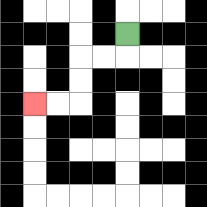{'start': '[5, 1]', 'end': '[1, 4]', 'path_directions': 'D,L,L,D,D,L,L', 'path_coordinates': '[[5, 1], [5, 2], [4, 2], [3, 2], [3, 3], [3, 4], [2, 4], [1, 4]]'}